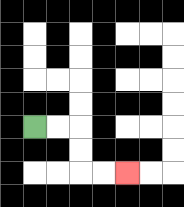{'start': '[1, 5]', 'end': '[5, 7]', 'path_directions': 'R,R,D,D,R,R', 'path_coordinates': '[[1, 5], [2, 5], [3, 5], [3, 6], [3, 7], [4, 7], [5, 7]]'}